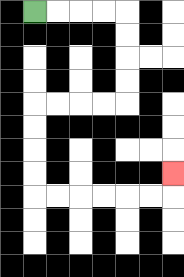{'start': '[1, 0]', 'end': '[7, 7]', 'path_directions': 'R,R,R,R,D,D,D,D,L,L,L,L,D,D,D,D,R,R,R,R,R,R,U', 'path_coordinates': '[[1, 0], [2, 0], [3, 0], [4, 0], [5, 0], [5, 1], [5, 2], [5, 3], [5, 4], [4, 4], [3, 4], [2, 4], [1, 4], [1, 5], [1, 6], [1, 7], [1, 8], [2, 8], [3, 8], [4, 8], [5, 8], [6, 8], [7, 8], [7, 7]]'}